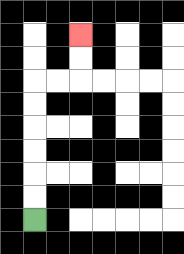{'start': '[1, 9]', 'end': '[3, 1]', 'path_directions': 'U,U,U,U,U,U,R,R,U,U', 'path_coordinates': '[[1, 9], [1, 8], [1, 7], [1, 6], [1, 5], [1, 4], [1, 3], [2, 3], [3, 3], [3, 2], [3, 1]]'}